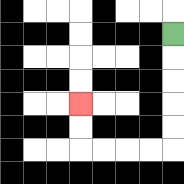{'start': '[7, 1]', 'end': '[3, 4]', 'path_directions': 'D,D,D,D,D,L,L,L,L,U,U', 'path_coordinates': '[[7, 1], [7, 2], [7, 3], [7, 4], [7, 5], [7, 6], [6, 6], [5, 6], [4, 6], [3, 6], [3, 5], [3, 4]]'}